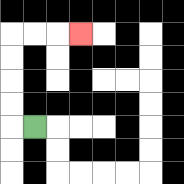{'start': '[1, 5]', 'end': '[3, 1]', 'path_directions': 'L,U,U,U,U,R,R,R', 'path_coordinates': '[[1, 5], [0, 5], [0, 4], [0, 3], [0, 2], [0, 1], [1, 1], [2, 1], [3, 1]]'}